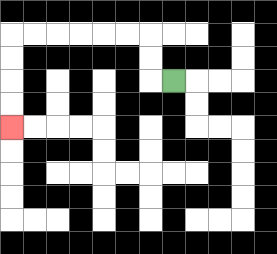{'start': '[7, 3]', 'end': '[0, 5]', 'path_directions': 'L,U,U,L,L,L,L,L,L,D,D,D,D', 'path_coordinates': '[[7, 3], [6, 3], [6, 2], [6, 1], [5, 1], [4, 1], [3, 1], [2, 1], [1, 1], [0, 1], [0, 2], [0, 3], [0, 4], [0, 5]]'}